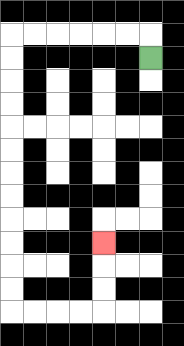{'start': '[6, 2]', 'end': '[4, 10]', 'path_directions': 'U,L,L,L,L,L,L,D,D,D,D,D,D,D,D,D,D,D,D,R,R,R,R,U,U,U', 'path_coordinates': '[[6, 2], [6, 1], [5, 1], [4, 1], [3, 1], [2, 1], [1, 1], [0, 1], [0, 2], [0, 3], [0, 4], [0, 5], [0, 6], [0, 7], [0, 8], [0, 9], [0, 10], [0, 11], [0, 12], [0, 13], [1, 13], [2, 13], [3, 13], [4, 13], [4, 12], [4, 11], [4, 10]]'}